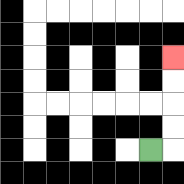{'start': '[6, 6]', 'end': '[7, 2]', 'path_directions': 'R,U,U,U,U', 'path_coordinates': '[[6, 6], [7, 6], [7, 5], [7, 4], [7, 3], [7, 2]]'}